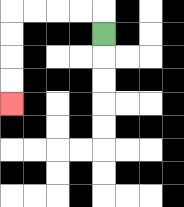{'start': '[4, 1]', 'end': '[0, 4]', 'path_directions': 'U,L,L,L,L,D,D,D,D', 'path_coordinates': '[[4, 1], [4, 0], [3, 0], [2, 0], [1, 0], [0, 0], [0, 1], [0, 2], [0, 3], [0, 4]]'}